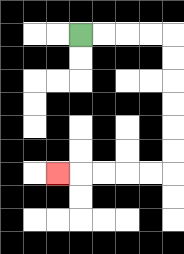{'start': '[3, 1]', 'end': '[2, 7]', 'path_directions': 'R,R,R,R,D,D,D,D,D,D,L,L,L,L,L', 'path_coordinates': '[[3, 1], [4, 1], [5, 1], [6, 1], [7, 1], [7, 2], [7, 3], [7, 4], [7, 5], [7, 6], [7, 7], [6, 7], [5, 7], [4, 7], [3, 7], [2, 7]]'}